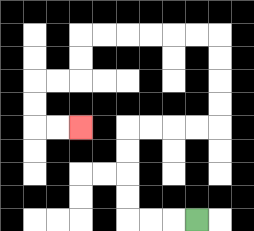{'start': '[8, 9]', 'end': '[3, 5]', 'path_directions': 'L,L,L,U,U,U,U,R,R,R,R,U,U,U,U,L,L,L,L,L,L,D,D,L,L,D,D,R,R', 'path_coordinates': '[[8, 9], [7, 9], [6, 9], [5, 9], [5, 8], [5, 7], [5, 6], [5, 5], [6, 5], [7, 5], [8, 5], [9, 5], [9, 4], [9, 3], [9, 2], [9, 1], [8, 1], [7, 1], [6, 1], [5, 1], [4, 1], [3, 1], [3, 2], [3, 3], [2, 3], [1, 3], [1, 4], [1, 5], [2, 5], [3, 5]]'}